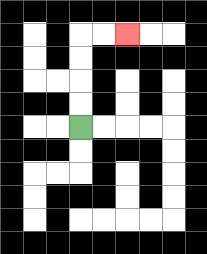{'start': '[3, 5]', 'end': '[5, 1]', 'path_directions': 'U,U,U,U,R,R', 'path_coordinates': '[[3, 5], [3, 4], [3, 3], [3, 2], [3, 1], [4, 1], [5, 1]]'}